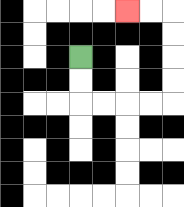{'start': '[3, 2]', 'end': '[5, 0]', 'path_directions': 'D,D,R,R,R,R,U,U,U,U,L,L', 'path_coordinates': '[[3, 2], [3, 3], [3, 4], [4, 4], [5, 4], [6, 4], [7, 4], [7, 3], [7, 2], [7, 1], [7, 0], [6, 0], [5, 0]]'}